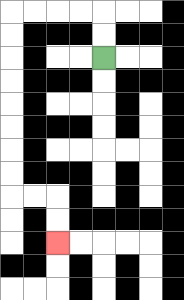{'start': '[4, 2]', 'end': '[2, 10]', 'path_directions': 'U,U,L,L,L,L,D,D,D,D,D,D,D,D,R,R,D,D', 'path_coordinates': '[[4, 2], [4, 1], [4, 0], [3, 0], [2, 0], [1, 0], [0, 0], [0, 1], [0, 2], [0, 3], [0, 4], [0, 5], [0, 6], [0, 7], [0, 8], [1, 8], [2, 8], [2, 9], [2, 10]]'}